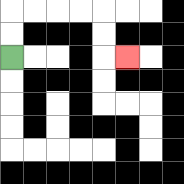{'start': '[0, 2]', 'end': '[5, 2]', 'path_directions': 'U,U,R,R,R,R,D,D,R', 'path_coordinates': '[[0, 2], [0, 1], [0, 0], [1, 0], [2, 0], [3, 0], [4, 0], [4, 1], [4, 2], [5, 2]]'}